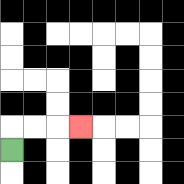{'start': '[0, 6]', 'end': '[3, 5]', 'path_directions': 'U,R,R,R', 'path_coordinates': '[[0, 6], [0, 5], [1, 5], [2, 5], [3, 5]]'}